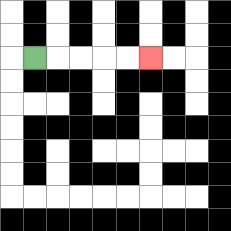{'start': '[1, 2]', 'end': '[6, 2]', 'path_directions': 'R,R,R,R,R', 'path_coordinates': '[[1, 2], [2, 2], [3, 2], [4, 2], [5, 2], [6, 2]]'}